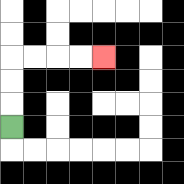{'start': '[0, 5]', 'end': '[4, 2]', 'path_directions': 'U,U,U,R,R,R,R', 'path_coordinates': '[[0, 5], [0, 4], [0, 3], [0, 2], [1, 2], [2, 2], [3, 2], [4, 2]]'}